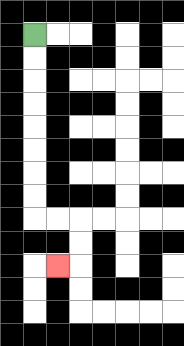{'start': '[1, 1]', 'end': '[2, 11]', 'path_directions': 'D,D,D,D,D,D,D,D,R,R,D,D,L', 'path_coordinates': '[[1, 1], [1, 2], [1, 3], [1, 4], [1, 5], [1, 6], [1, 7], [1, 8], [1, 9], [2, 9], [3, 9], [3, 10], [3, 11], [2, 11]]'}